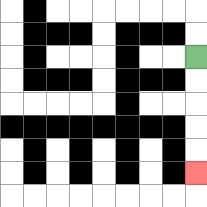{'start': '[8, 2]', 'end': '[8, 7]', 'path_directions': 'D,D,D,D,D', 'path_coordinates': '[[8, 2], [8, 3], [8, 4], [8, 5], [8, 6], [8, 7]]'}